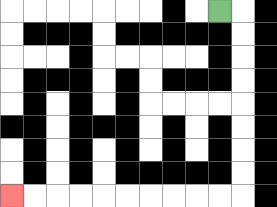{'start': '[9, 0]', 'end': '[0, 8]', 'path_directions': 'R,D,D,D,D,D,D,D,D,L,L,L,L,L,L,L,L,L,L', 'path_coordinates': '[[9, 0], [10, 0], [10, 1], [10, 2], [10, 3], [10, 4], [10, 5], [10, 6], [10, 7], [10, 8], [9, 8], [8, 8], [7, 8], [6, 8], [5, 8], [4, 8], [3, 8], [2, 8], [1, 8], [0, 8]]'}